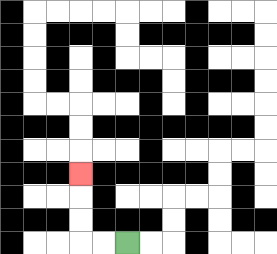{'start': '[5, 10]', 'end': '[3, 7]', 'path_directions': 'L,L,U,U,U', 'path_coordinates': '[[5, 10], [4, 10], [3, 10], [3, 9], [3, 8], [3, 7]]'}